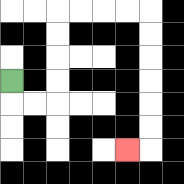{'start': '[0, 3]', 'end': '[5, 6]', 'path_directions': 'D,R,R,U,U,U,U,R,R,R,R,D,D,D,D,D,D,L', 'path_coordinates': '[[0, 3], [0, 4], [1, 4], [2, 4], [2, 3], [2, 2], [2, 1], [2, 0], [3, 0], [4, 0], [5, 0], [6, 0], [6, 1], [6, 2], [6, 3], [6, 4], [6, 5], [6, 6], [5, 6]]'}